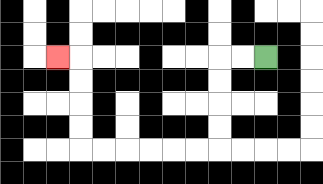{'start': '[11, 2]', 'end': '[2, 2]', 'path_directions': 'L,L,D,D,D,D,L,L,L,L,L,L,U,U,U,U,L', 'path_coordinates': '[[11, 2], [10, 2], [9, 2], [9, 3], [9, 4], [9, 5], [9, 6], [8, 6], [7, 6], [6, 6], [5, 6], [4, 6], [3, 6], [3, 5], [3, 4], [3, 3], [3, 2], [2, 2]]'}